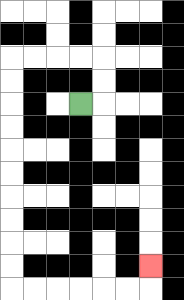{'start': '[3, 4]', 'end': '[6, 11]', 'path_directions': 'R,U,U,L,L,L,L,D,D,D,D,D,D,D,D,D,D,R,R,R,R,R,R,U', 'path_coordinates': '[[3, 4], [4, 4], [4, 3], [4, 2], [3, 2], [2, 2], [1, 2], [0, 2], [0, 3], [0, 4], [0, 5], [0, 6], [0, 7], [0, 8], [0, 9], [0, 10], [0, 11], [0, 12], [1, 12], [2, 12], [3, 12], [4, 12], [5, 12], [6, 12], [6, 11]]'}